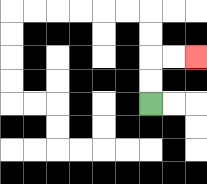{'start': '[6, 4]', 'end': '[8, 2]', 'path_directions': 'U,U,R,R', 'path_coordinates': '[[6, 4], [6, 3], [6, 2], [7, 2], [8, 2]]'}